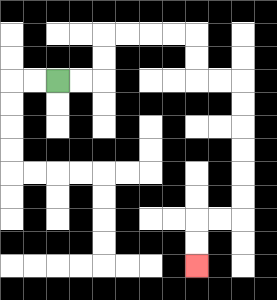{'start': '[2, 3]', 'end': '[8, 11]', 'path_directions': 'R,R,U,U,R,R,R,R,D,D,R,R,D,D,D,D,D,D,L,L,D,D', 'path_coordinates': '[[2, 3], [3, 3], [4, 3], [4, 2], [4, 1], [5, 1], [6, 1], [7, 1], [8, 1], [8, 2], [8, 3], [9, 3], [10, 3], [10, 4], [10, 5], [10, 6], [10, 7], [10, 8], [10, 9], [9, 9], [8, 9], [8, 10], [8, 11]]'}